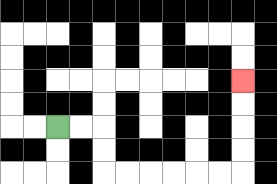{'start': '[2, 5]', 'end': '[10, 3]', 'path_directions': 'R,R,D,D,R,R,R,R,R,R,U,U,U,U', 'path_coordinates': '[[2, 5], [3, 5], [4, 5], [4, 6], [4, 7], [5, 7], [6, 7], [7, 7], [8, 7], [9, 7], [10, 7], [10, 6], [10, 5], [10, 4], [10, 3]]'}